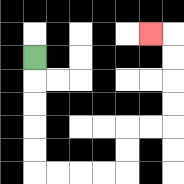{'start': '[1, 2]', 'end': '[6, 1]', 'path_directions': 'D,D,D,D,D,R,R,R,R,U,U,R,R,U,U,U,U,L', 'path_coordinates': '[[1, 2], [1, 3], [1, 4], [1, 5], [1, 6], [1, 7], [2, 7], [3, 7], [4, 7], [5, 7], [5, 6], [5, 5], [6, 5], [7, 5], [7, 4], [7, 3], [7, 2], [7, 1], [6, 1]]'}